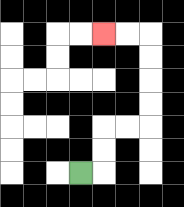{'start': '[3, 7]', 'end': '[4, 1]', 'path_directions': 'R,U,U,R,R,U,U,U,U,L,L', 'path_coordinates': '[[3, 7], [4, 7], [4, 6], [4, 5], [5, 5], [6, 5], [6, 4], [6, 3], [6, 2], [6, 1], [5, 1], [4, 1]]'}